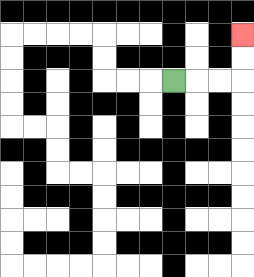{'start': '[7, 3]', 'end': '[10, 1]', 'path_directions': 'R,R,R,U,U', 'path_coordinates': '[[7, 3], [8, 3], [9, 3], [10, 3], [10, 2], [10, 1]]'}